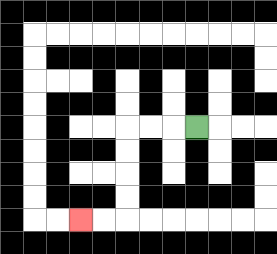{'start': '[8, 5]', 'end': '[3, 9]', 'path_directions': 'L,L,L,D,D,D,D,L,L', 'path_coordinates': '[[8, 5], [7, 5], [6, 5], [5, 5], [5, 6], [5, 7], [5, 8], [5, 9], [4, 9], [3, 9]]'}